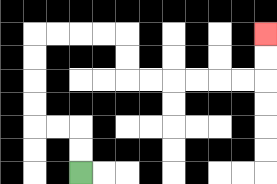{'start': '[3, 7]', 'end': '[11, 1]', 'path_directions': 'U,U,L,L,U,U,U,U,R,R,R,R,D,D,R,R,R,R,R,R,U,U', 'path_coordinates': '[[3, 7], [3, 6], [3, 5], [2, 5], [1, 5], [1, 4], [1, 3], [1, 2], [1, 1], [2, 1], [3, 1], [4, 1], [5, 1], [5, 2], [5, 3], [6, 3], [7, 3], [8, 3], [9, 3], [10, 3], [11, 3], [11, 2], [11, 1]]'}